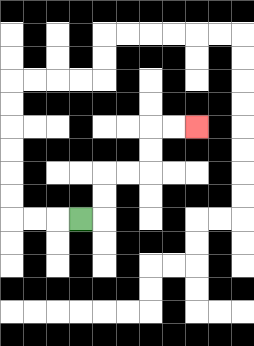{'start': '[3, 9]', 'end': '[8, 5]', 'path_directions': 'R,U,U,R,R,U,U,R,R', 'path_coordinates': '[[3, 9], [4, 9], [4, 8], [4, 7], [5, 7], [6, 7], [6, 6], [6, 5], [7, 5], [8, 5]]'}